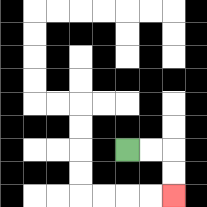{'start': '[5, 6]', 'end': '[7, 8]', 'path_directions': 'R,R,D,D', 'path_coordinates': '[[5, 6], [6, 6], [7, 6], [7, 7], [7, 8]]'}